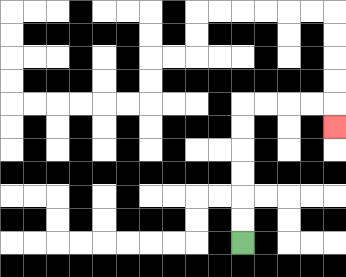{'start': '[10, 10]', 'end': '[14, 5]', 'path_directions': 'U,U,U,U,U,U,R,R,R,R,D', 'path_coordinates': '[[10, 10], [10, 9], [10, 8], [10, 7], [10, 6], [10, 5], [10, 4], [11, 4], [12, 4], [13, 4], [14, 4], [14, 5]]'}